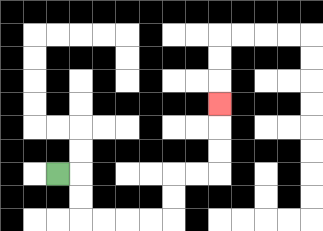{'start': '[2, 7]', 'end': '[9, 4]', 'path_directions': 'R,D,D,R,R,R,R,U,U,R,R,U,U,U', 'path_coordinates': '[[2, 7], [3, 7], [3, 8], [3, 9], [4, 9], [5, 9], [6, 9], [7, 9], [7, 8], [7, 7], [8, 7], [9, 7], [9, 6], [9, 5], [9, 4]]'}